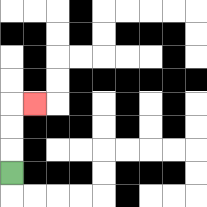{'start': '[0, 7]', 'end': '[1, 4]', 'path_directions': 'U,U,U,R', 'path_coordinates': '[[0, 7], [0, 6], [0, 5], [0, 4], [1, 4]]'}